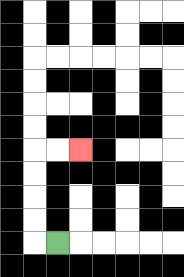{'start': '[2, 10]', 'end': '[3, 6]', 'path_directions': 'L,U,U,U,U,R,R', 'path_coordinates': '[[2, 10], [1, 10], [1, 9], [1, 8], [1, 7], [1, 6], [2, 6], [3, 6]]'}